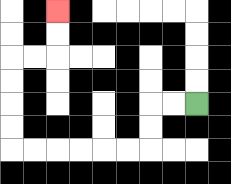{'start': '[8, 4]', 'end': '[2, 0]', 'path_directions': 'L,L,D,D,L,L,L,L,L,L,U,U,U,U,R,R,U,U', 'path_coordinates': '[[8, 4], [7, 4], [6, 4], [6, 5], [6, 6], [5, 6], [4, 6], [3, 6], [2, 6], [1, 6], [0, 6], [0, 5], [0, 4], [0, 3], [0, 2], [1, 2], [2, 2], [2, 1], [2, 0]]'}